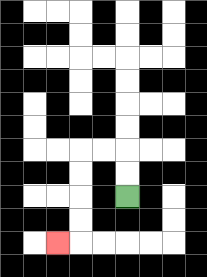{'start': '[5, 8]', 'end': '[2, 10]', 'path_directions': 'U,U,L,L,D,D,D,D,L', 'path_coordinates': '[[5, 8], [5, 7], [5, 6], [4, 6], [3, 6], [3, 7], [3, 8], [3, 9], [3, 10], [2, 10]]'}